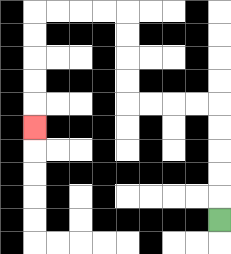{'start': '[9, 9]', 'end': '[1, 5]', 'path_directions': 'U,U,U,U,U,L,L,L,L,U,U,U,U,L,L,L,L,D,D,D,D,D', 'path_coordinates': '[[9, 9], [9, 8], [9, 7], [9, 6], [9, 5], [9, 4], [8, 4], [7, 4], [6, 4], [5, 4], [5, 3], [5, 2], [5, 1], [5, 0], [4, 0], [3, 0], [2, 0], [1, 0], [1, 1], [1, 2], [1, 3], [1, 4], [1, 5]]'}